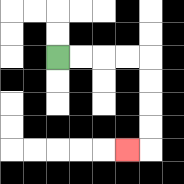{'start': '[2, 2]', 'end': '[5, 6]', 'path_directions': 'R,R,R,R,D,D,D,D,L', 'path_coordinates': '[[2, 2], [3, 2], [4, 2], [5, 2], [6, 2], [6, 3], [6, 4], [6, 5], [6, 6], [5, 6]]'}